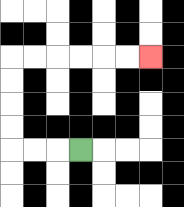{'start': '[3, 6]', 'end': '[6, 2]', 'path_directions': 'L,L,L,U,U,U,U,R,R,R,R,R,R', 'path_coordinates': '[[3, 6], [2, 6], [1, 6], [0, 6], [0, 5], [0, 4], [0, 3], [0, 2], [1, 2], [2, 2], [3, 2], [4, 2], [5, 2], [6, 2]]'}